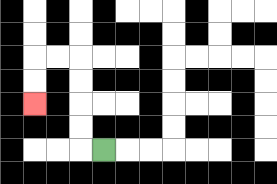{'start': '[4, 6]', 'end': '[1, 4]', 'path_directions': 'L,U,U,U,U,L,L,D,D', 'path_coordinates': '[[4, 6], [3, 6], [3, 5], [3, 4], [3, 3], [3, 2], [2, 2], [1, 2], [1, 3], [1, 4]]'}